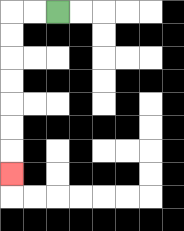{'start': '[2, 0]', 'end': '[0, 7]', 'path_directions': 'L,L,D,D,D,D,D,D,D', 'path_coordinates': '[[2, 0], [1, 0], [0, 0], [0, 1], [0, 2], [0, 3], [0, 4], [0, 5], [0, 6], [0, 7]]'}